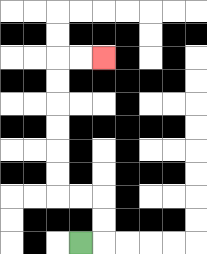{'start': '[3, 10]', 'end': '[4, 2]', 'path_directions': 'R,U,U,L,L,U,U,U,U,U,U,R,R', 'path_coordinates': '[[3, 10], [4, 10], [4, 9], [4, 8], [3, 8], [2, 8], [2, 7], [2, 6], [2, 5], [2, 4], [2, 3], [2, 2], [3, 2], [4, 2]]'}